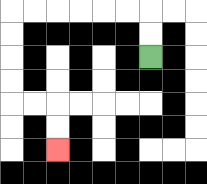{'start': '[6, 2]', 'end': '[2, 6]', 'path_directions': 'U,U,L,L,L,L,L,L,D,D,D,D,R,R,D,D', 'path_coordinates': '[[6, 2], [6, 1], [6, 0], [5, 0], [4, 0], [3, 0], [2, 0], [1, 0], [0, 0], [0, 1], [0, 2], [0, 3], [0, 4], [1, 4], [2, 4], [2, 5], [2, 6]]'}